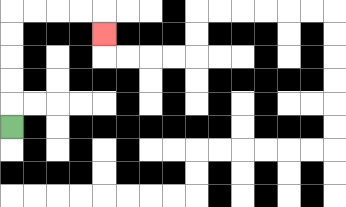{'start': '[0, 5]', 'end': '[4, 1]', 'path_directions': 'U,U,U,U,U,R,R,R,R,D', 'path_coordinates': '[[0, 5], [0, 4], [0, 3], [0, 2], [0, 1], [0, 0], [1, 0], [2, 0], [3, 0], [4, 0], [4, 1]]'}